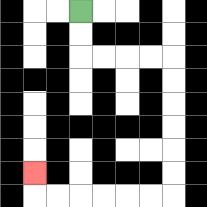{'start': '[3, 0]', 'end': '[1, 7]', 'path_directions': 'D,D,R,R,R,R,D,D,D,D,D,D,L,L,L,L,L,L,U', 'path_coordinates': '[[3, 0], [3, 1], [3, 2], [4, 2], [5, 2], [6, 2], [7, 2], [7, 3], [7, 4], [7, 5], [7, 6], [7, 7], [7, 8], [6, 8], [5, 8], [4, 8], [3, 8], [2, 8], [1, 8], [1, 7]]'}